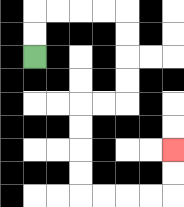{'start': '[1, 2]', 'end': '[7, 6]', 'path_directions': 'U,U,R,R,R,R,D,D,D,D,L,L,D,D,D,D,R,R,R,R,U,U', 'path_coordinates': '[[1, 2], [1, 1], [1, 0], [2, 0], [3, 0], [4, 0], [5, 0], [5, 1], [5, 2], [5, 3], [5, 4], [4, 4], [3, 4], [3, 5], [3, 6], [3, 7], [3, 8], [4, 8], [5, 8], [6, 8], [7, 8], [7, 7], [7, 6]]'}